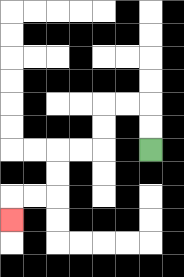{'start': '[6, 6]', 'end': '[0, 9]', 'path_directions': 'U,U,L,L,D,D,L,L,D,D,L,L,D', 'path_coordinates': '[[6, 6], [6, 5], [6, 4], [5, 4], [4, 4], [4, 5], [4, 6], [3, 6], [2, 6], [2, 7], [2, 8], [1, 8], [0, 8], [0, 9]]'}